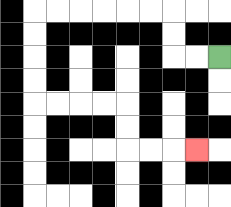{'start': '[9, 2]', 'end': '[8, 6]', 'path_directions': 'L,L,U,U,L,L,L,L,L,L,D,D,D,D,R,R,R,R,D,D,R,R,R', 'path_coordinates': '[[9, 2], [8, 2], [7, 2], [7, 1], [7, 0], [6, 0], [5, 0], [4, 0], [3, 0], [2, 0], [1, 0], [1, 1], [1, 2], [1, 3], [1, 4], [2, 4], [3, 4], [4, 4], [5, 4], [5, 5], [5, 6], [6, 6], [7, 6], [8, 6]]'}